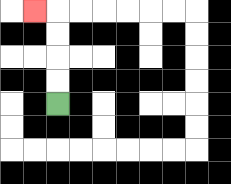{'start': '[2, 4]', 'end': '[1, 0]', 'path_directions': 'U,U,U,U,L', 'path_coordinates': '[[2, 4], [2, 3], [2, 2], [2, 1], [2, 0], [1, 0]]'}